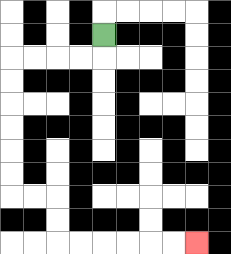{'start': '[4, 1]', 'end': '[8, 10]', 'path_directions': 'D,L,L,L,L,D,D,D,D,D,D,R,R,D,D,R,R,R,R,R,R', 'path_coordinates': '[[4, 1], [4, 2], [3, 2], [2, 2], [1, 2], [0, 2], [0, 3], [0, 4], [0, 5], [0, 6], [0, 7], [0, 8], [1, 8], [2, 8], [2, 9], [2, 10], [3, 10], [4, 10], [5, 10], [6, 10], [7, 10], [8, 10]]'}